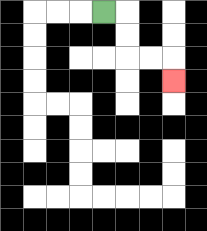{'start': '[4, 0]', 'end': '[7, 3]', 'path_directions': 'R,D,D,R,R,D', 'path_coordinates': '[[4, 0], [5, 0], [5, 1], [5, 2], [6, 2], [7, 2], [7, 3]]'}